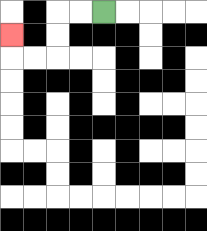{'start': '[4, 0]', 'end': '[0, 1]', 'path_directions': 'L,L,D,D,L,L,U', 'path_coordinates': '[[4, 0], [3, 0], [2, 0], [2, 1], [2, 2], [1, 2], [0, 2], [0, 1]]'}